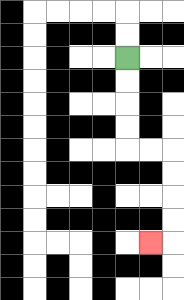{'start': '[5, 2]', 'end': '[6, 10]', 'path_directions': 'D,D,D,D,R,R,D,D,D,D,L', 'path_coordinates': '[[5, 2], [5, 3], [5, 4], [5, 5], [5, 6], [6, 6], [7, 6], [7, 7], [7, 8], [7, 9], [7, 10], [6, 10]]'}